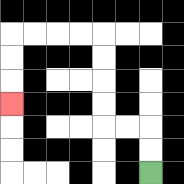{'start': '[6, 7]', 'end': '[0, 4]', 'path_directions': 'U,U,L,L,U,U,U,U,L,L,L,L,D,D,D', 'path_coordinates': '[[6, 7], [6, 6], [6, 5], [5, 5], [4, 5], [4, 4], [4, 3], [4, 2], [4, 1], [3, 1], [2, 1], [1, 1], [0, 1], [0, 2], [0, 3], [0, 4]]'}